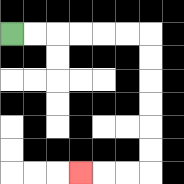{'start': '[0, 1]', 'end': '[3, 7]', 'path_directions': 'R,R,R,R,R,R,D,D,D,D,D,D,L,L,L', 'path_coordinates': '[[0, 1], [1, 1], [2, 1], [3, 1], [4, 1], [5, 1], [6, 1], [6, 2], [6, 3], [6, 4], [6, 5], [6, 6], [6, 7], [5, 7], [4, 7], [3, 7]]'}